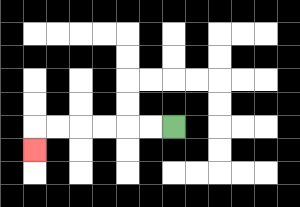{'start': '[7, 5]', 'end': '[1, 6]', 'path_directions': 'L,L,L,L,L,L,D', 'path_coordinates': '[[7, 5], [6, 5], [5, 5], [4, 5], [3, 5], [2, 5], [1, 5], [1, 6]]'}